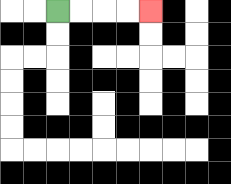{'start': '[2, 0]', 'end': '[6, 0]', 'path_directions': 'R,R,R,R', 'path_coordinates': '[[2, 0], [3, 0], [4, 0], [5, 0], [6, 0]]'}